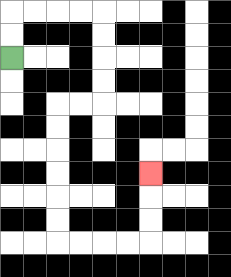{'start': '[0, 2]', 'end': '[6, 7]', 'path_directions': 'U,U,R,R,R,R,D,D,D,D,L,L,D,D,D,D,D,D,R,R,R,R,U,U,U', 'path_coordinates': '[[0, 2], [0, 1], [0, 0], [1, 0], [2, 0], [3, 0], [4, 0], [4, 1], [4, 2], [4, 3], [4, 4], [3, 4], [2, 4], [2, 5], [2, 6], [2, 7], [2, 8], [2, 9], [2, 10], [3, 10], [4, 10], [5, 10], [6, 10], [6, 9], [6, 8], [6, 7]]'}